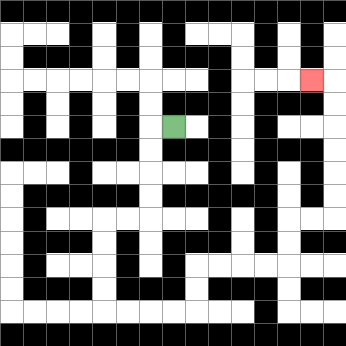{'start': '[7, 5]', 'end': '[13, 3]', 'path_directions': 'L,D,D,D,D,L,L,D,D,D,D,R,R,R,R,U,U,R,R,R,R,U,U,R,R,U,U,U,U,U,U,L', 'path_coordinates': '[[7, 5], [6, 5], [6, 6], [6, 7], [6, 8], [6, 9], [5, 9], [4, 9], [4, 10], [4, 11], [4, 12], [4, 13], [5, 13], [6, 13], [7, 13], [8, 13], [8, 12], [8, 11], [9, 11], [10, 11], [11, 11], [12, 11], [12, 10], [12, 9], [13, 9], [14, 9], [14, 8], [14, 7], [14, 6], [14, 5], [14, 4], [14, 3], [13, 3]]'}